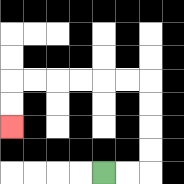{'start': '[4, 7]', 'end': '[0, 5]', 'path_directions': 'R,R,U,U,U,U,L,L,L,L,L,L,D,D', 'path_coordinates': '[[4, 7], [5, 7], [6, 7], [6, 6], [6, 5], [6, 4], [6, 3], [5, 3], [4, 3], [3, 3], [2, 3], [1, 3], [0, 3], [0, 4], [0, 5]]'}